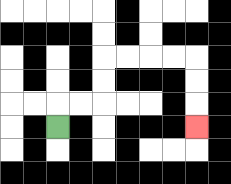{'start': '[2, 5]', 'end': '[8, 5]', 'path_directions': 'U,R,R,U,U,R,R,R,R,D,D,D', 'path_coordinates': '[[2, 5], [2, 4], [3, 4], [4, 4], [4, 3], [4, 2], [5, 2], [6, 2], [7, 2], [8, 2], [8, 3], [8, 4], [8, 5]]'}